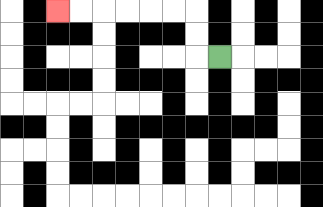{'start': '[9, 2]', 'end': '[2, 0]', 'path_directions': 'L,U,U,L,L,L,L,L,L', 'path_coordinates': '[[9, 2], [8, 2], [8, 1], [8, 0], [7, 0], [6, 0], [5, 0], [4, 0], [3, 0], [2, 0]]'}